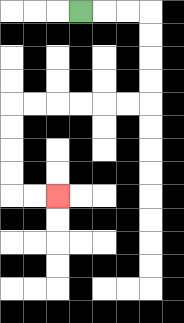{'start': '[3, 0]', 'end': '[2, 8]', 'path_directions': 'R,R,R,D,D,D,D,L,L,L,L,L,L,D,D,D,D,R,R', 'path_coordinates': '[[3, 0], [4, 0], [5, 0], [6, 0], [6, 1], [6, 2], [6, 3], [6, 4], [5, 4], [4, 4], [3, 4], [2, 4], [1, 4], [0, 4], [0, 5], [0, 6], [0, 7], [0, 8], [1, 8], [2, 8]]'}